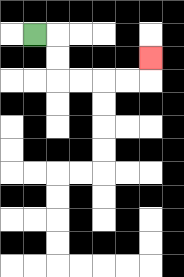{'start': '[1, 1]', 'end': '[6, 2]', 'path_directions': 'R,D,D,R,R,R,R,U', 'path_coordinates': '[[1, 1], [2, 1], [2, 2], [2, 3], [3, 3], [4, 3], [5, 3], [6, 3], [6, 2]]'}